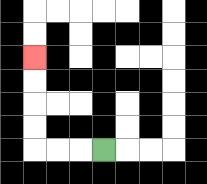{'start': '[4, 6]', 'end': '[1, 2]', 'path_directions': 'L,L,L,U,U,U,U', 'path_coordinates': '[[4, 6], [3, 6], [2, 6], [1, 6], [1, 5], [1, 4], [1, 3], [1, 2]]'}